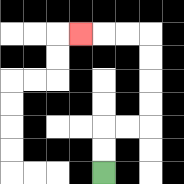{'start': '[4, 7]', 'end': '[3, 1]', 'path_directions': 'U,U,R,R,U,U,U,U,L,L,L', 'path_coordinates': '[[4, 7], [4, 6], [4, 5], [5, 5], [6, 5], [6, 4], [6, 3], [6, 2], [6, 1], [5, 1], [4, 1], [3, 1]]'}